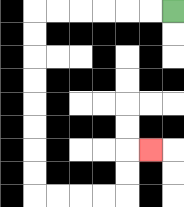{'start': '[7, 0]', 'end': '[6, 6]', 'path_directions': 'L,L,L,L,L,L,D,D,D,D,D,D,D,D,R,R,R,R,U,U,R', 'path_coordinates': '[[7, 0], [6, 0], [5, 0], [4, 0], [3, 0], [2, 0], [1, 0], [1, 1], [1, 2], [1, 3], [1, 4], [1, 5], [1, 6], [1, 7], [1, 8], [2, 8], [3, 8], [4, 8], [5, 8], [5, 7], [5, 6], [6, 6]]'}